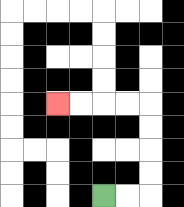{'start': '[4, 8]', 'end': '[2, 4]', 'path_directions': 'R,R,U,U,U,U,L,L,L,L', 'path_coordinates': '[[4, 8], [5, 8], [6, 8], [6, 7], [6, 6], [6, 5], [6, 4], [5, 4], [4, 4], [3, 4], [2, 4]]'}